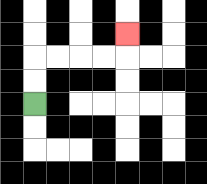{'start': '[1, 4]', 'end': '[5, 1]', 'path_directions': 'U,U,R,R,R,R,U', 'path_coordinates': '[[1, 4], [1, 3], [1, 2], [2, 2], [3, 2], [4, 2], [5, 2], [5, 1]]'}